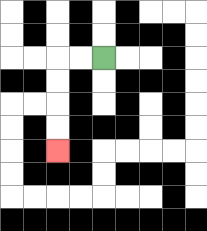{'start': '[4, 2]', 'end': '[2, 6]', 'path_directions': 'L,L,D,D,D,D', 'path_coordinates': '[[4, 2], [3, 2], [2, 2], [2, 3], [2, 4], [2, 5], [2, 6]]'}